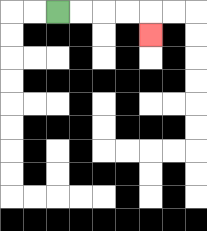{'start': '[2, 0]', 'end': '[6, 1]', 'path_directions': 'R,R,R,R,D', 'path_coordinates': '[[2, 0], [3, 0], [4, 0], [5, 0], [6, 0], [6, 1]]'}